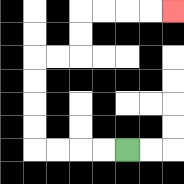{'start': '[5, 6]', 'end': '[7, 0]', 'path_directions': 'L,L,L,L,U,U,U,U,R,R,U,U,R,R,R,R', 'path_coordinates': '[[5, 6], [4, 6], [3, 6], [2, 6], [1, 6], [1, 5], [1, 4], [1, 3], [1, 2], [2, 2], [3, 2], [3, 1], [3, 0], [4, 0], [5, 0], [6, 0], [7, 0]]'}